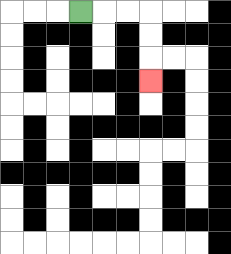{'start': '[3, 0]', 'end': '[6, 3]', 'path_directions': 'R,R,R,D,D,D', 'path_coordinates': '[[3, 0], [4, 0], [5, 0], [6, 0], [6, 1], [6, 2], [6, 3]]'}